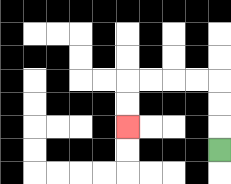{'start': '[9, 6]', 'end': '[5, 5]', 'path_directions': 'U,U,U,L,L,L,L,D,D', 'path_coordinates': '[[9, 6], [9, 5], [9, 4], [9, 3], [8, 3], [7, 3], [6, 3], [5, 3], [5, 4], [5, 5]]'}